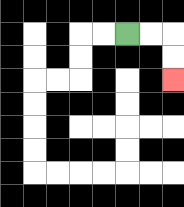{'start': '[5, 1]', 'end': '[7, 3]', 'path_directions': 'R,R,D,D', 'path_coordinates': '[[5, 1], [6, 1], [7, 1], [7, 2], [7, 3]]'}